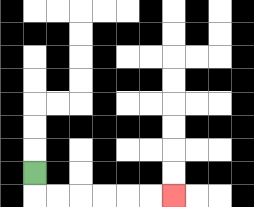{'start': '[1, 7]', 'end': '[7, 8]', 'path_directions': 'D,R,R,R,R,R,R', 'path_coordinates': '[[1, 7], [1, 8], [2, 8], [3, 8], [4, 8], [5, 8], [6, 8], [7, 8]]'}